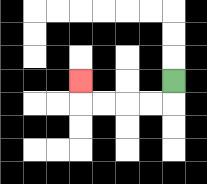{'start': '[7, 3]', 'end': '[3, 3]', 'path_directions': 'D,L,L,L,L,U', 'path_coordinates': '[[7, 3], [7, 4], [6, 4], [5, 4], [4, 4], [3, 4], [3, 3]]'}